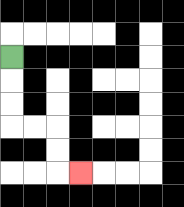{'start': '[0, 2]', 'end': '[3, 7]', 'path_directions': 'D,D,D,R,R,D,D,R', 'path_coordinates': '[[0, 2], [0, 3], [0, 4], [0, 5], [1, 5], [2, 5], [2, 6], [2, 7], [3, 7]]'}